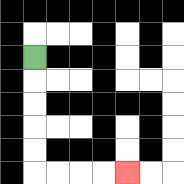{'start': '[1, 2]', 'end': '[5, 7]', 'path_directions': 'D,D,D,D,D,R,R,R,R', 'path_coordinates': '[[1, 2], [1, 3], [1, 4], [1, 5], [1, 6], [1, 7], [2, 7], [3, 7], [4, 7], [5, 7]]'}